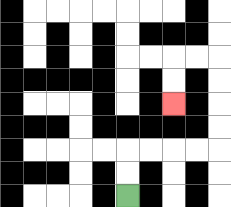{'start': '[5, 8]', 'end': '[7, 4]', 'path_directions': 'U,U,R,R,R,R,U,U,U,U,L,L,D,D', 'path_coordinates': '[[5, 8], [5, 7], [5, 6], [6, 6], [7, 6], [8, 6], [9, 6], [9, 5], [9, 4], [9, 3], [9, 2], [8, 2], [7, 2], [7, 3], [7, 4]]'}